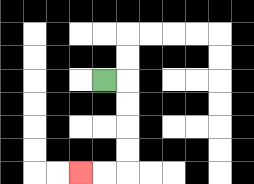{'start': '[4, 3]', 'end': '[3, 7]', 'path_directions': 'R,D,D,D,D,L,L', 'path_coordinates': '[[4, 3], [5, 3], [5, 4], [5, 5], [5, 6], [5, 7], [4, 7], [3, 7]]'}